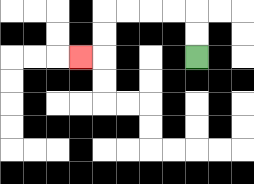{'start': '[8, 2]', 'end': '[3, 2]', 'path_directions': 'U,U,L,L,L,L,D,D,L', 'path_coordinates': '[[8, 2], [8, 1], [8, 0], [7, 0], [6, 0], [5, 0], [4, 0], [4, 1], [4, 2], [3, 2]]'}